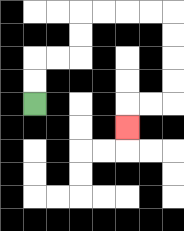{'start': '[1, 4]', 'end': '[5, 5]', 'path_directions': 'U,U,R,R,U,U,R,R,R,R,D,D,D,D,L,L,D', 'path_coordinates': '[[1, 4], [1, 3], [1, 2], [2, 2], [3, 2], [3, 1], [3, 0], [4, 0], [5, 0], [6, 0], [7, 0], [7, 1], [7, 2], [7, 3], [7, 4], [6, 4], [5, 4], [5, 5]]'}